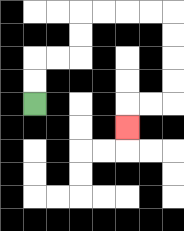{'start': '[1, 4]', 'end': '[5, 5]', 'path_directions': 'U,U,R,R,U,U,R,R,R,R,D,D,D,D,L,L,D', 'path_coordinates': '[[1, 4], [1, 3], [1, 2], [2, 2], [3, 2], [3, 1], [3, 0], [4, 0], [5, 0], [6, 0], [7, 0], [7, 1], [7, 2], [7, 3], [7, 4], [6, 4], [5, 4], [5, 5]]'}